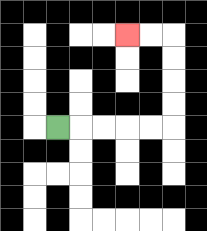{'start': '[2, 5]', 'end': '[5, 1]', 'path_directions': 'R,R,R,R,R,U,U,U,U,L,L', 'path_coordinates': '[[2, 5], [3, 5], [4, 5], [5, 5], [6, 5], [7, 5], [7, 4], [7, 3], [7, 2], [7, 1], [6, 1], [5, 1]]'}